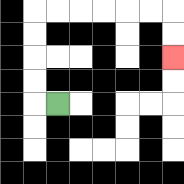{'start': '[2, 4]', 'end': '[7, 2]', 'path_directions': 'L,U,U,U,U,R,R,R,R,R,R,D,D', 'path_coordinates': '[[2, 4], [1, 4], [1, 3], [1, 2], [1, 1], [1, 0], [2, 0], [3, 0], [4, 0], [5, 0], [6, 0], [7, 0], [7, 1], [7, 2]]'}